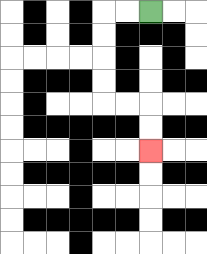{'start': '[6, 0]', 'end': '[6, 6]', 'path_directions': 'L,L,D,D,D,D,R,R,D,D', 'path_coordinates': '[[6, 0], [5, 0], [4, 0], [4, 1], [4, 2], [4, 3], [4, 4], [5, 4], [6, 4], [6, 5], [6, 6]]'}